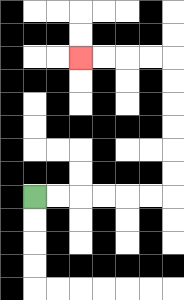{'start': '[1, 8]', 'end': '[3, 2]', 'path_directions': 'R,R,R,R,R,R,U,U,U,U,U,U,L,L,L,L', 'path_coordinates': '[[1, 8], [2, 8], [3, 8], [4, 8], [5, 8], [6, 8], [7, 8], [7, 7], [7, 6], [7, 5], [7, 4], [7, 3], [7, 2], [6, 2], [5, 2], [4, 2], [3, 2]]'}